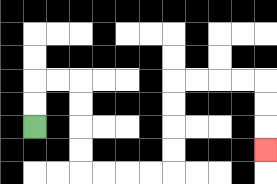{'start': '[1, 5]', 'end': '[11, 6]', 'path_directions': 'U,U,R,R,D,D,D,D,R,R,R,R,U,U,U,U,R,R,R,R,D,D,D', 'path_coordinates': '[[1, 5], [1, 4], [1, 3], [2, 3], [3, 3], [3, 4], [3, 5], [3, 6], [3, 7], [4, 7], [5, 7], [6, 7], [7, 7], [7, 6], [7, 5], [7, 4], [7, 3], [8, 3], [9, 3], [10, 3], [11, 3], [11, 4], [11, 5], [11, 6]]'}